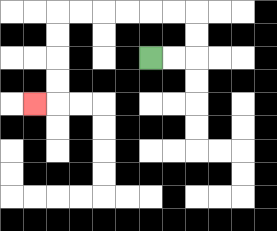{'start': '[6, 2]', 'end': '[1, 4]', 'path_directions': 'R,R,U,U,L,L,L,L,L,L,D,D,D,D,L', 'path_coordinates': '[[6, 2], [7, 2], [8, 2], [8, 1], [8, 0], [7, 0], [6, 0], [5, 0], [4, 0], [3, 0], [2, 0], [2, 1], [2, 2], [2, 3], [2, 4], [1, 4]]'}